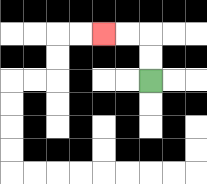{'start': '[6, 3]', 'end': '[4, 1]', 'path_directions': 'U,U,L,L', 'path_coordinates': '[[6, 3], [6, 2], [6, 1], [5, 1], [4, 1]]'}